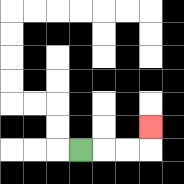{'start': '[3, 6]', 'end': '[6, 5]', 'path_directions': 'R,R,R,U', 'path_coordinates': '[[3, 6], [4, 6], [5, 6], [6, 6], [6, 5]]'}